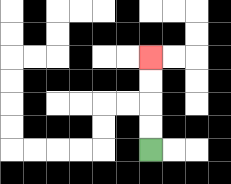{'start': '[6, 6]', 'end': '[6, 2]', 'path_directions': 'U,U,U,U', 'path_coordinates': '[[6, 6], [6, 5], [6, 4], [6, 3], [6, 2]]'}